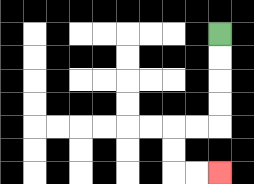{'start': '[9, 1]', 'end': '[9, 7]', 'path_directions': 'D,D,D,D,L,L,D,D,R,R', 'path_coordinates': '[[9, 1], [9, 2], [9, 3], [9, 4], [9, 5], [8, 5], [7, 5], [7, 6], [7, 7], [8, 7], [9, 7]]'}